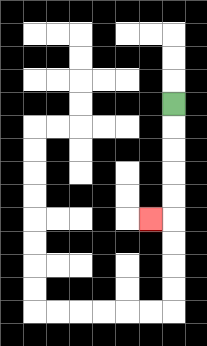{'start': '[7, 4]', 'end': '[6, 9]', 'path_directions': 'D,D,D,D,D,L', 'path_coordinates': '[[7, 4], [7, 5], [7, 6], [7, 7], [7, 8], [7, 9], [6, 9]]'}